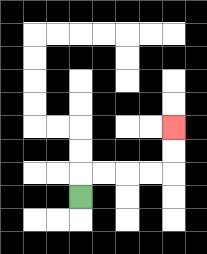{'start': '[3, 8]', 'end': '[7, 5]', 'path_directions': 'U,R,R,R,R,U,U', 'path_coordinates': '[[3, 8], [3, 7], [4, 7], [5, 7], [6, 7], [7, 7], [7, 6], [7, 5]]'}